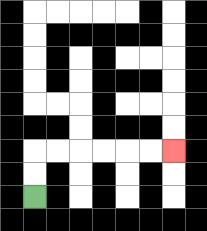{'start': '[1, 8]', 'end': '[7, 6]', 'path_directions': 'U,U,R,R,R,R,R,R', 'path_coordinates': '[[1, 8], [1, 7], [1, 6], [2, 6], [3, 6], [4, 6], [5, 6], [6, 6], [7, 6]]'}